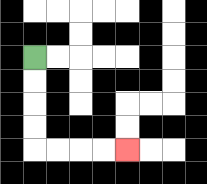{'start': '[1, 2]', 'end': '[5, 6]', 'path_directions': 'D,D,D,D,R,R,R,R', 'path_coordinates': '[[1, 2], [1, 3], [1, 4], [1, 5], [1, 6], [2, 6], [3, 6], [4, 6], [5, 6]]'}